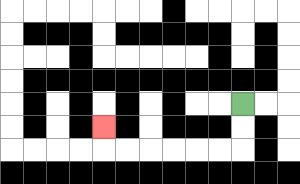{'start': '[10, 4]', 'end': '[4, 5]', 'path_directions': 'D,D,L,L,L,L,L,L,U', 'path_coordinates': '[[10, 4], [10, 5], [10, 6], [9, 6], [8, 6], [7, 6], [6, 6], [5, 6], [4, 6], [4, 5]]'}